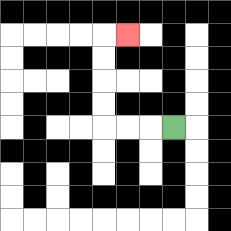{'start': '[7, 5]', 'end': '[5, 1]', 'path_directions': 'L,L,L,U,U,U,U,R', 'path_coordinates': '[[7, 5], [6, 5], [5, 5], [4, 5], [4, 4], [4, 3], [4, 2], [4, 1], [5, 1]]'}